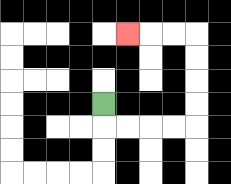{'start': '[4, 4]', 'end': '[5, 1]', 'path_directions': 'D,R,R,R,R,U,U,U,U,L,L,L', 'path_coordinates': '[[4, 4], [4, 5], [5, 5], [6, 5], [7, 5], [8, 5], [8, 4], [8, 3], [8, 2], [8, 1], [7, 1], [6, 1], [5, 1]]'}